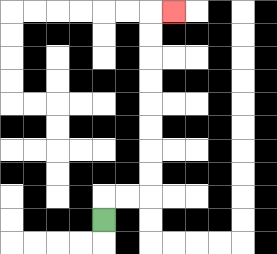{'start': '[4, 9]', 'end': '[7, 0]', 'path_directions': 'U,R,R,U,U,U,U,U,U,U,U,R', 'path_coordinates': '[[4, 9], [4, 8], [5, 8], [6, 8], [6, 7], [6, 6], [6, 5], [6, 4], [6, 3], [6, 2], [6, 1], [6, 0], [7, 0]]'}